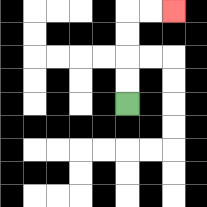{'start': '[5, 4]', 'end': '[7, 0]', 'path_directions': 'U,U,U,U,R,R', 'path_coordinates': '[[5, 4], [5, 3], [5, 2], [5, 1], [5, 0], [6, 0], [7, 0]]'}